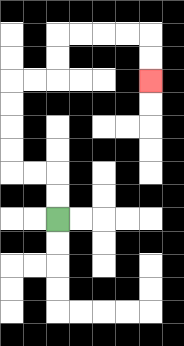{'start': '[2, 9]', 'end': '[6, 3]', 'path_directions': 'U,U,L,L,U,U,U,U,R,R,U,U,R,R,R,R,D,D', 'path_coordinates': '[[2, 9], [2, 8], [2, 7], [1, 7], [0, 7], [0, 6], [0, 5], [0, 4], [0, 3], [1, 3], [2, 3], [2, 2], [2, 1], [3, 1], [4, 1], [5, 1], [6, 1], [6, 2], [6, 3]]'}